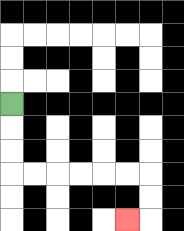{'start': '[0, 4]', 'end': '[5, 9]', 'path_directions': 'D,D,D,R,R,R,R,R,R,D,D,L', 'path_coordinates': '[[0, 4], [0, 5], [0, 6], [0, 7], [1, 7], [2, 7], [3, 7], [4, 7], [5, 7], [6, 7], [6, 8], [6, 9], [5, 9]]'}